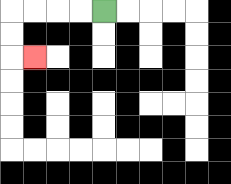{'start': '[4, 0]', 'end': '[1, 2]', 'path_directions': 'L,L,L,L,D,D,R', 'path_coordinates': '[[4, 0], [3, 0], [2, 0], [1, 0], [0, 0], [0, 1], [0, 2], [1, 2]]'}